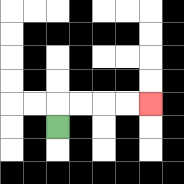{'start': '[2, 5]', 'end': '[6, 4]', 'path_directions': 'U,R,R,R,R', 'path_coordinates': '[[2, 5], [2, 4], [3, 4], [4, 4], [5, 4], [6, 4]]'}